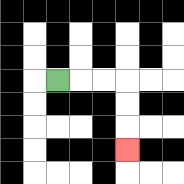{'start': '[2, 3]', 'end': '[5, 6]', 'path_directions': 'R,R,R,D,D,D', 'path_coordinates': '[[2, 3], [3, 3], [4, 3], [5, 3], [5, 4], [5, 5], [5, 6]]'}